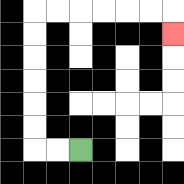{'start': '[3, 6]', 'end': '[7, 1]', 'path_directions': 'L,L,U,U,U,U,U,U,R,R,R,R,R,R,D', 'path_coordinates': '[[3, 6], [2, 6], [1, 6], [1, 5], [1, 4], [1, 3], [1, 2], [1, 1], [1, 0], [2, 0], [3, 0], [4, 0], [5, 0], [6, 0], [7, 0], [7, 1]]'}